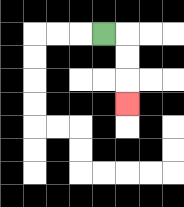{'start': '[4, 1]', 'end': '[5, 4]', 'path_directions': 'R,D,D,D', 'path_coordinates': '[[4, 1], [5, 1], [5, 2], [5, 3], [5, 4]]'}